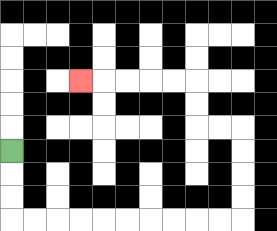{'start': '[0, 6]', 'end': '[3, 3]', 'path_directions': 'D,D,D,R,R,R,R,R,R,R,R,R,R,U,U,U,U,L,L,U,U,L,L,L,L,L', 'path_coordinates': '[[0, 6], [0, 7], [0, 8], [0, 9], [1, 9], [2, 9], [3, 9], [4, 9], [5, 9], [6, 9], [7, 9], [8, 9], [9, 9], [10, 9], [10, 8], [10, 7], [10, 6], [10, 5], [9, 5], [8, 5], [8, 4], [8, 3], [7, 3], [6, 3], [5, 3], [4, 3], [3, 3]]'}